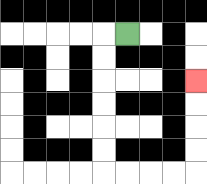{'start': '[5, 1]', 'end': '[8, 3]', 'path_directions': 'L,D,D,D,D,D,D,R,R,R,R,U,U,U,U', 'path_coordinates': '[[5, 1], [4, 1], [4, 2], [4, 3], [4, 4], [4, 5], [4, 6], [4, 7], [5, 7], [6, 7], [7, 7], [8, 7], [8, 6], [8, 5], [8, 4], [8, 3]]'}